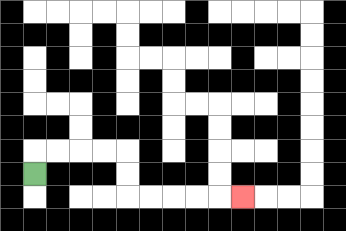{'start': '[1, 7]', 'end': '[10, 8]', 'path_directions': 'U,R,R,R,R,D,D,R,R,R,R,R', 'path_coordinates': '[[1, 7], [1, 6], [2, 6], [3, 6], [4, 6], [5, 6], [5, 7], [5, 8], [6, 8], [7, 8], [8, 8], [9, 8], [10, 8]]'}